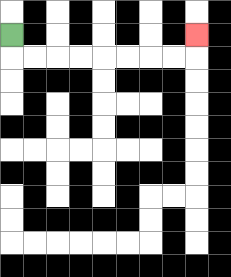{'start': '[0, 1]', 'end': '[8, 1]', 'path_directions': 'D,R,R,R,R,R,R,R,R,U', 'path_coordinates': '[[0, 1], [0, 2], [1, 2], [2, 2], [3, 2], [4, 2], [5, 2], [6, 2], [7, 2], [8, 2], [8, 1]]'}